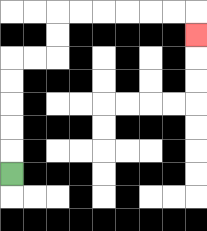{'start': '[0, 7]', 'end': '[8, 1]', 'path_directions': 'U,U,U,U,U,R,R,U,U,R,R,R,R,R,R,D', 'path_coordinates': '[[0, 7], [0, 6], [0, 5], [0, 4], [0, 3], [0, 2], [1, 2], [2, 2], [2, 1], [2, 0], [3, 0], [4, 0], [5, 0], [6, 0], [7, 0], [8, 0], [8, 1]]'}